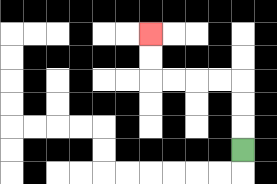{'start': '[10, 6]', 'end': '[6, 1]', 'path_directions': 'U,U,U,L,L,L,L,U,U', 'path_coordinates': '[[10, 6], [10, 5], [10, 4], [10, 3], [9, 3], [8, 3], [7, 3], [6, 3], [6, 2], [6, 1]]'}